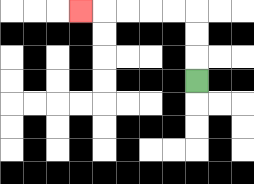{'start': '[8, 3]', 'end': '[3, 0]', 'path_directions': 'U,U,U,L,L,L,L,L', 'path_coordinates': '[[8, 3], [8, 2], [8, 1], [8, 0], [7, 0], [6, 0], [5, 0], [4, 0], [3, 0]]'}